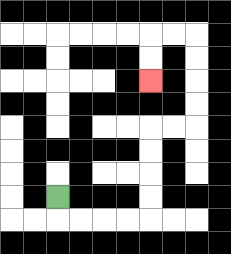{'start': '[2, 8]', 'end': '[6, 3]', 'path_directions': 'D,R,R,R,R,U,U,U,U,R,R,U,U,U,U,L,L,D,D', 'path_coordinates': '[[2, 8], [2, 9], [3, 9], [4, 9], [5, 9], [6, 9], [6, 8], [6, 7], [6, 6], [6, 5], [7, 5], [8, 5], [8, 4], [8, 3], [8, 2], [8, 1], [7, 1], [6, 1], [6, 2], [6, 3]]'}